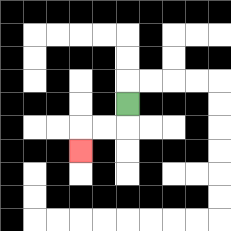{'start': '[5, 4]', 'end': '[3, 6]', 'path_directions': 'D,L,L,D', 'path_coordinates': '[[5, 4], [5, 5], [4, 5], [3, 5], [3, 6]]'}